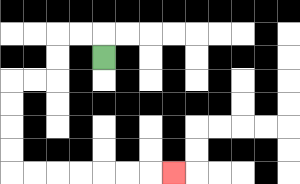{'start': '[4, 2]', 'end': '[7, 7]', 'path_directions': 'U,L,L,D,D,L,L,D,D,D,D,R,R,R,R,R,R,R', 'path_coordinates': '[[4, 2], [4, 1], [3, 1], [2, 1], [2, 2], [2, 3], [1, 3], [0, 3], [0, 4], [0, 5], [0, 6], [0, 7], [1, 7], [2, 7], [3, 7], [4, 7], [5, 7], [6, 7], [7, 7]]'}